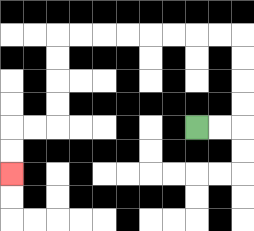{'start': '[8, 5]', 'end': '[0, 7]', 'path_directions': 'R,R,U,U,U,U,L,L,L,L,L,L,L,L,D,D,D,D,L,L,D,D', 'path_coordinates': '[[8, 5], [9, 5], [10, 5], [10, 4], [10, 3], [10, 2], [10, 1], [9, 1], [8, 1], [7, 1], [6, 1], [5, 1], [4, 1], [3, 1], [2, 1], [2, 2], [2, 3], [2, 4], [2, 5], [1, 5], [0, 5], [0, 6], [0, 7]]'}